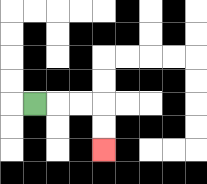{'start': '[1, 4]', 'end': '[4, 6]', 'path_directions': 'R,R,R,D,D', 'path_coordinates': '[[1, 4], [2, 4], [3, 4], [4, 4], [4, 5], [4, 6]]'}